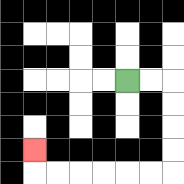{'start': '[5, 3]', 'end': '[1, 6]', 'path_directions': 'R,R,D,D,D,D,L,L,L,L,L,L,U', 'path_coordinates': '[[5, 3], [6, 3], [7, 3], [7, 4], [7, 5], [7, 6], [7, 7], [6, 7], [5, 7], [4, 7], [3, 7], [2, 7], [1, 7], [1, 6]]'}